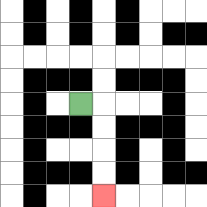{'start': '[3, 4]', 'end': '[4, 8]', 'path_directions': 'R,D,D,D,D', 'path_coordinates': '[[3, 4], [4, 4], [4, 5], [4, 6], [4, 7], [4, 8]]'}